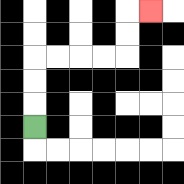{'start': '[1, 5]', 'end': '[6, 0]', 'path_directions': 'U,U,U,R,R,R,R,U,U,R', 'path_coordinates': '[[1, 5], [1, 4], [1, 3], [1, 2], [2, 2], [3, 2], [4, 2], [5, 2], [5, 1], [5, 0], [6, 0]]'}